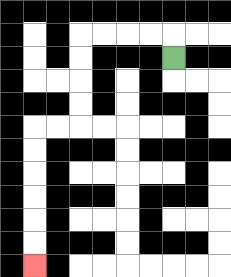{'start': '[7, 2]', 'end': '[1, 11]', 'path_directions': 'U,L,L,L,L,D,D,D,D,L,L,D,D,D,D,D,D', 'path_coordinates': '[[7, 2], [7, 1], [6, 1], [5, 1], [4, 1], [3, 1], [3, 2], [3, 3], [3, 4], [3, 5], [2, 5], [1, 5], [1, 6], [1, 7], [1, 8], [1, 9], [1, 10], [1, 11]]'}